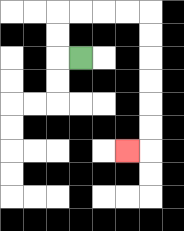{'start': '[3, 2]', 'end': '[5, 6]', 'path_directions': 'L,U,U,R,R,R,R,D,D,D,D,D,D,L', 'path_coordinates': '[[3, 2], [2, 2], [2, 1], [2, 0], [3, 0], [4, 0], [5, 0], [6, 0], [6, 1], [6, 2], [6, 3], [6, 4], [6, 5], [6, 6], [5, 6]]'}